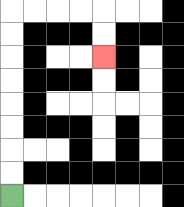{'start': '[0, 8]', 'end': '[4, 2]', 'path_directions': 'U,U,U,U,U,U,U,U,R,R,R,R,D,D', 'path_coordinates': '[[0, 8], [0, 7], [0, 6], [0, 5], [0, 4], [0, 3], [0, 2], [0, 1], [0, 0], [1, 0], [2, 0], [3, 0], [4, 0], [4, 1], [4, 2]]'}